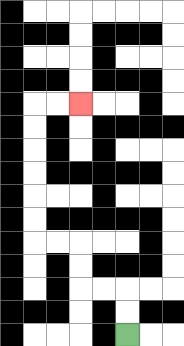{'start': '[5, 14]', 'end': '[3, 4]', 'path_directions': 'U,U,L,L,U,U,L,L,U,U,U,U,U,U,R,R', 'path_coordinates': '[[5, 14], [5, 13], [5, 12], [4, 12], [3, 12], [3, 11], [3, 10], [2, 10], [1, 10], [1, 9], [1, 8], [1, 7], [1, 6], [1, 5], [1, 4], [2, 4], [3, 4]]'}